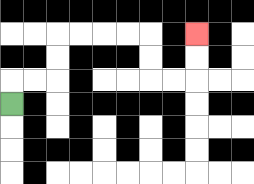{'start': '[0, 4]', 'end': '[8, 1]', 'path_directions': 'U,R,R,U,U,R,R,R,R,D,D,R,R,U,U', 'path_coordinates': '[[0, 4], [0, 3], [1, 3], [2, 3], [2, 2], [2, 1], [3, 1], [4, 1], [5, 1], [6, 1], [6, 2], [6, 3], [7, 3], [8, 3], [8, 2], [8, 1]]'}